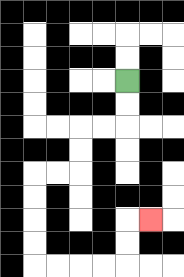{'start': '[5, 3]', 'end': '[6, 9]', 'path_directions': 'D,D,L,L,D,D,L,L,D,D,D,D,R,R,R,R,U,U,R', 'path_coordinates': '[[5, 3], [5, 4], [5, 5], [4, 5], [3, 5], [3, 6], [3, 7], [2, 7], [1, 7], [1, 8], [1, 9], [1, 10], [1, 11], [2, 11], [3, 11], [4, 11], [5, 11], [5, 10], [5, 9], [6, 9]]'}